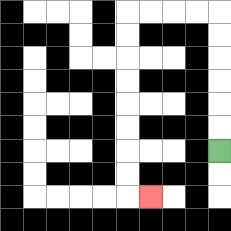{'start': '[9, 6]', 'end': '[6, 8]', 'path_directions': 'U,U,U,U,U,U,L,L,L,L,D,D,D,D,D,D,D,D,R', 'path_coordinates': '[[9, 6], [9, 5], [9, 4], [9, 3], [9, 2], [9, 1], [9, 0], [8, 0], [7, 0], [6, 0], [5, 0], [5, 1], [5, 2], [5, 3], [5, 4], [5, 5], [5, 6], [5, 7], [5, 8], [6, 8]]'}